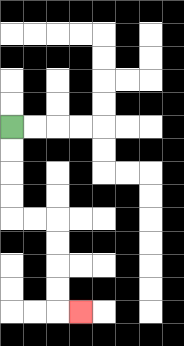{'start': '[0, 5]', 'end': '[3, 13]', 'path_directions': 'D,D,D,D,R,R,D,D,D,D,R', 'path_coordinates': '[[0, 5], [0, 6], [0, 7], [0, 8], [0, 9], [1, 9], [2, 9], [2, 10], [2, 11], [2, 12], [2, 13], [3, 13]]'}